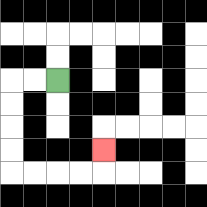{'start': '[2, 3]', 'end': '[4, 6]', 'path_directions': 'L,L,D,D,D,D,R,R,R,R,U', 'path_coordinates': '[[2, 3], [1, 3], [0, 3], [0, 4], [0, 5], [0, 6], [0, 7], [1, 7], [2, 7], [3, 7], [4, 7], [4, 6]]'}